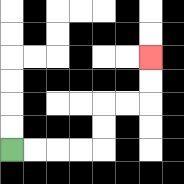{'start': '[0, 6]', 'end': '[6, 2]', 'path_directions': 'R,R,R,R,U,U,R,R,U,U', 'path_coordinates': '[[0, 6], [1, 6], [2, 6], [3, 6], [4, 6], [4, 5], [4, 4], [5, 4], [6, 4], [6, 3], [6, 2]]'}